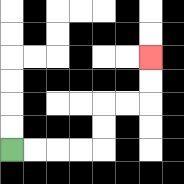{'start': '[0, 6]', 'end': '[6, 2]', 'path_directions': 'R,R,R,R,U,U,R,R,U,U', 'path_coordinates': '[[0, 6], [1, 6], [2, 6], [3, 6], [4, 6], [4, 5], [4, 4], [5, 4], [6, 4], [6, 3], [6, 2]]'}